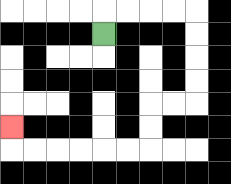{'start': '[4, 1]', 'end': '[0, 5]', 'path_directions': 'U,R,R,R,R,D,D,D,D,L,L,D,D,L,L,L,L,L,L,U', 'path_coordinates': '[[4, 1], [4, 0], [5, 0], [6, 0], [7, 0], [8, 0], [8, 1], [8, 2], [8, 3], [8, 4], [7, 4], [6, 4], [6, 5], [6, 6], [5, 6], [4, 6], [3, 6], [2, 6], [1, 6], [0, 6], [0, 5]]'}